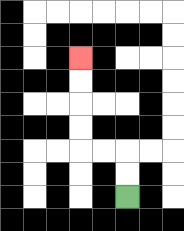{'start': '[5, 8]', 'end': '[3, 2]', 'path_directions': 'U,U,L,L,U,U,U,U', 'path_coordinates': '[[5, 8], [5, 7], [5, 6], [4, 6], [3, 6], [3, 5], [3, 4], [3, 3], [3, 2]]'}